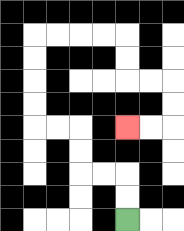{'start': '[5, 9]', 'end': '[5, 5]', 'path_directions': 'U,U,L,L,U,U,L,L,U,U,U,U,R,R,R,R,D,D,R,R,D,D,L,L', 'path_coordinates': '[[5, 9], [5, 8], [5, 7], [4, 7], [3, 7], [3, 6], [3, 5], [2, 5], [1, 5], [1, 4], [1, 3], [1, 2], [1, 1], [2, 1], [3, 1], [4, 1], [5, 1], [5, 2], [5, 3], [6, 3], [7, 3], [7, 4], [7, 5], [6, 5], [5, 5]]'}